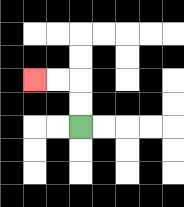{'start': '[3, 5]', 'end': '[1, 3]', 'path_directions': 'U,U,L,L', 'path_coordinates': '[[3, 5], [3, 4], [3, 3], [2, 3], [1, 3]]'}